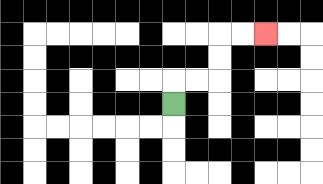{'start': '[7, 4]', 'end': '[11, 1]', 'path_directions': 'U,R,R,U,U,R,R', 'path_coordinates': '[[7, 4], [7, 3], [8, 3], [9, 3], [9, 2], [9, 1], [10, 1], [11, 1]]'}